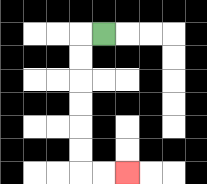{'start': '[4, 1]', 'end': '[5, 7]', 'path_directions': 'L,D,D,D,D,D,D,R,R', 'path_coordinates': '[[4, 1], [3, 1], [3, 2], [3, 3], [3, 4], [3, 5], [3, 6], [3, 7], [4, 7], [5, 7]]'}